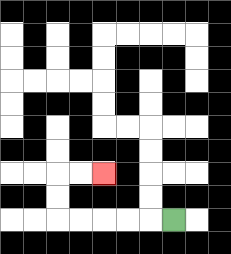{'start': '[7, 9]', 'end': '[4, 7]', 'path_directions': 'L,L,L,L,L,U,U,R,R', 'path_coordinates': '[[7, 9], [6, 9], [5, 9], [4, 9], [3, 9], [2, 9], [2, 8], [2, 7], [3, 7], [4, 7]]'}